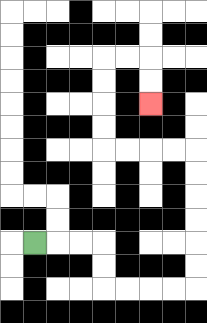{'start': '[1, 10]', 'end': '[6, 4]', 'path_directions': 'R,R,R,D,D,R,R,R,R,U,U,U,U,U,U,L,L,L,L,U,U,U,U,R,R,D,D', 'path_coordinates': '[[1, 10], [2, 10], [3, 10], [4, 10], [4, 11], [4, 12], [5, 12], [6, 12], [7, 12], [8, 12], [8, 11], [8, 10], [8, 9], [8, 8], [8, 7], [8, 6], [7, 6], [6, 6], [5, 6], [4, 6], [4, 5], [4, 4], [4, 3], [4, 2], [5, 2], [6, 2], [6, 3], [6, 4]]'}